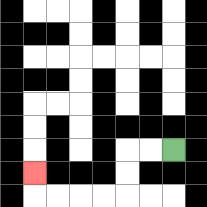{'start': '[7, 6]', 'end': '[1, 7]', 'path_directions': 'L,L,D,D,L,L,L,L,U', 'path_coordinates': '[[7, 6], [6, 6], [5, 6], [5, 7], [5, 8], [4, 8], [3, 8], [2, 8], [1, 8], [1, 7]]'}